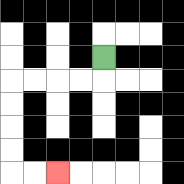{'start': '[4, 2]', 'end': '[2, 7]', 'path_directions': 'D,L,L,L,L,D,D,D,D,R,R', 'path_coordinates': '[[4, 2], [4, 3], [3, 3], [2, 3], [1, 3], [0, 3], [0, 4], [0, 5], [0, 6], [0, 7], [1, 7], [2, 7]]'}